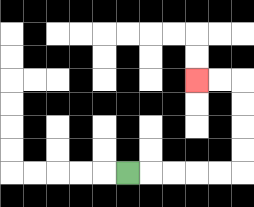{'start': '[5, 7]', 'end': '[8, 3]', 'path_directions': 'R,R,R,R,R,U,U,U,U,L,L', 'path_coordinates': '[[5, 7], [6, 7], [7, 7], [8, 7], [9, 7], [10, 7], [10, 6], [10, 5], [10, 4], [10, 3], [9, 3], [8, 3]]'}